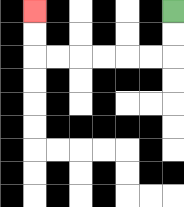{'start': '[7, 0]', 'end': '[1, 0]', 'path_directions': 'D,D,L,L,L,L,L,L,U,U', 'path_coordinates': '[[7, 0], [7, 1], [7, 2], [6, 2], [5, 2], [4, 2], [3, 2], [2, 2], [1, 2], [1, 1], [1, 0]]'}